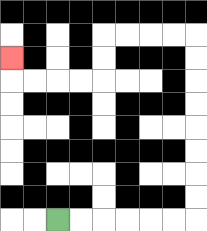{'start': '[2, 9]', 'end': '[0, 2]', 'path_directions': 'R,R,R,R,R,R,U,U,U,U,U,U,U,U,L,L,L,L,D,D,L,L,L,L,U', 'path_coordinates': '[[2, 9], [3, 9], [4, 9], [5, 9], [6, 9], [7, 9], [8, 9], [8, 8], [8, 7], [8, 6], [8, 5], [8, 4], [8, 3], [8, 2], [8, 1], [7, 1], [6, 1], [5, 1], [4, 1], [4, 2], [4, 3], [3, 3], [2, 3], [1, 3], [0, 3], [0, 2]]'}